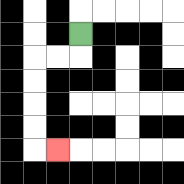{'start': '[3, 1]', 'end': '[2, 6]', 'path_directions': 'D,L,L,D,D,D,D,R', 'path_coordinates': '[[3, 1], [3, 2], [2, 2], [1, 2], [1, 3], [1, 4], [1, 5], [1, 6], [2, 6]]'}